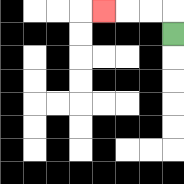{'start': '[7, 1]', 'end': '[4, 0]', 'path_directions': 'U,L,L,L', 'path_coordinates': '[[7, 1], [7, 0], [6, 0], [5, 0], [4, 0]]'}